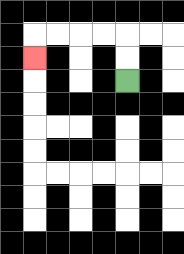{'start': '[5, 3]', 'end': '[1, 2]', 'path_directions': 'U,U,L,L,L,L,D', 'path_coordinates': '[[5, 3], [5, 2], [5, 1], [4, 1], [3, 1], [2, 1], [1, 1], [1, 2]]'}